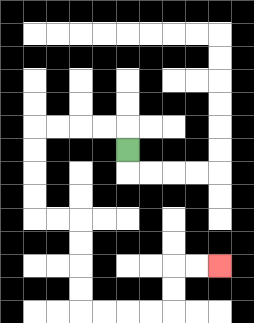{'start': '[5, 6]', 'end': '[9, 11]', 'path_directions': 'U,L,L,L,L,D,D,D,D,R,R,D,D,D,D,R,R,R,R,U,U,R,R', 'path_coordinates': '[[5, 6], [5, 5], [4, 5], [3, 5], [2, 5], [1, 5], [1, 6], [1, 7], [1, 8], [1, 9], [2, 9], [3, 9], [3, 10], [3, 11], [3, 12], [3, 13], [4, 13], [5, 13], [6, 13], [7, 13], [7, 12], [7, 11], [8, 11], [9, 11]]'}